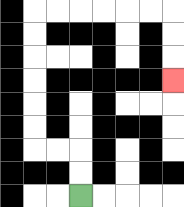{'start': '[3, 8]', 'end': '[7, 3]', 'path_directions': 'U,U,L,L,U,U,U,U,U,U,R,R,R,R,R,R,D,D,D', 'path_coordinates': '[[3, 8], [3, 7], [3, 6], [2, 6], [1, 6], [1, 5], [1, 4], [1, 3], [1, 2], [1, 1], [1, 0], [2, 0], [3, 0], [4, 0], [5, 0], [6, 0], [7, 0], [7, 1], [7, 2], [7, 3]]'}